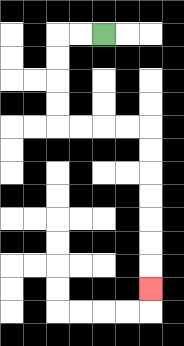{'start': '[4, 1]', 'end': '[6, 12]', 'path_directions': 'L,L,D,D,D,D,R,R,R,R,D,D,D,D,D,D,D', 'path_coordinates': '[[4, 1], [3, 1], [2, 1], [2, 2], [2, 3], [2, 4], [2, 5], [3, 5], [4, 5], [5, 5], [6, 5], [6, 6], [6, 7], [6, 8], [6, 9], [6, 10], [6, 11], [6, 12]]'}